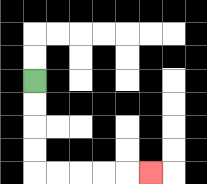{'start': '[1, 3]', 'end': '[6, 7]', 'path_directions': 'D,D,D,D,R,R,R,R,R', 'path_coordinates': '[[1, 3], [1, 4], [1, 5], [1, 6], [1, 7], [2, 7], [3, 7], [4, 7], [5, 7], [6, 7]]'}